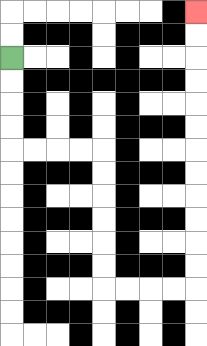{'start': '[0, 2]', 'end': '[8, 0]', 'path_directions': 'D,D,D,D,R,R,R,R,D,D,D,D,D,D,R,R,R,R,U,U,U,U,U,U,U,U,U,U,U,U', 'path_coordinates': '[[0, 2], [0, 3], [0, 4], [0, 5], [0, 6], [1, 6], [2, 6], [3, 6], [4, 6], [4, 7], [4, 8], [4, 9], [4, 10], [4, 11], [4, 12], [5, 12], [6, 12], [7, 12], [8, 12], [8, 11], [8, 10], [8, 9], [8, 8], [8, 7], [8, 6], [8, 5], [8, 4], [8, 3], [8, 2], [8, 1], [8, 0]]'}